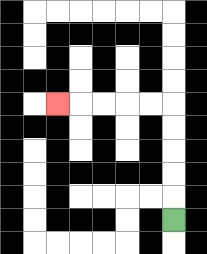{'start': '[7, 9]', 'end': '[2, 4]', 'path_directions': 'U,U,U,U,U,L,L,L,L,L', 'path_coordinates': '[[7, 9], [7, 8], [7, 7], [7, 6], [7, 5], [7, 4], [6, 4], [5, 4], [4, 4], [3, 4], [2, 4]]'}